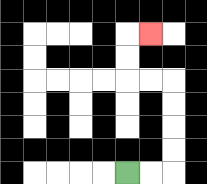{'start': '[5, 7]', 'end': '[6, 1]', 'path_directions': 'R,R,U,U,U,U,L,L,U,U,R', 'path_coordinates': '[[5, 7], [6, 7], [7, 7], [7, 6], [7, 5], [7, 4], [7, 3], [6, 3], [5, 3], [5, 2], [5, 1], [6, 1]]'}